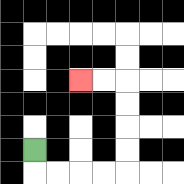{'start': '[1, 6]', 'end': '[3, 3]', 'path_directions': 'D,R,R,R,R,U,U,U,U,L,L', 'path_coordinates': '[[1, 6], [1, 7], [2, 7], [3, 7], [4, 7], [5, 7], [5, 6], [5, 5], [5, 4], [5, 3], [4, 3], [3, 3]]'}